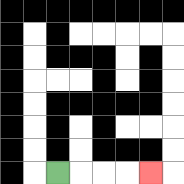{'start': '[2, 7]', 'end': '[6, 7]', 'path_directions': 'R,R,R,R', 'path_coordinates': '[[2, 7], [3, 7], [4, 7], [5, 7], [6, 7]]'}